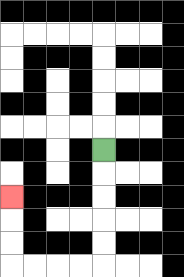{'start': '[4, 6]', 'end': '[0, 8]', 'path_directions': 'D,D,D,D,D,L,L,L,L,U,U,U', 'path_coordinates': '[[4, 6], [4, 7], [4, 8], [4, 9], [4, 10], [4, 11], [3, 11], [2, 11], [1, 11], [0, 11], [0, 10], [0, 9], [0, 8]]'}